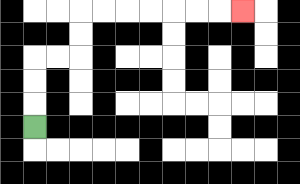{'start': '[1, 5]', 'end': '[10, 0]', 'path_directions': 'U,U,U,R,R,U,U,R,R,R,R,R,R,R', 'path_coordinates': '[[1, 5], [1, 4], [1, 3], [1, 2], [2, 2], [3, 2], [3, 1], [3, 0], [4, 0], [5, 0], [6, 0], [7, 0], [8, 0], [9, 0], [10, 0]]'}